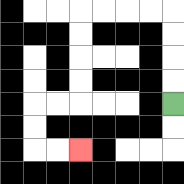{'start': '[7, 4]', 'end': '[3, 6]', 'path_directions': 'U,U,U,U,L,L,L,L,D,D,D,D,L,L,D,D,R,R', 'path_coordinates': '[[7, 4], [7, 3], [7, 2], [7, 1], [7, 0], [6, 0], [5, 0], [4, 0], [3, 0], [3, 1], [3, 2], [3, 3], [3, 4], [2, 4], [1, 4], [1, 5], [1, 6], [2, 6], [3, 6]]'}